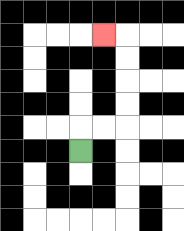{'start': '[3, 6]', 'end': '[4, 1]', 'path_directions': 'U,R,R,U,U,U,U,L', 'path_coordinates': '[[3, 6], [3, 5], [4, 5], [5, 5], [5, 4], [5, 3], [5, 2], [5, 1], [4, 1]]'}